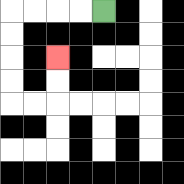{'start': '[4, 0]', 'end': '[2, 2]', 'path_directions': 'L,L,L,L,D,D,D,D,R,R,U,U', 'path_coordinates': '[[4, 0], [3, 0], [2, 0], [1, 0], [0, 0], [0, 1], [0, 2], [0, 3], [0, 4], [1, 4], [2, 4], [2, 3], [2, 2]]'}